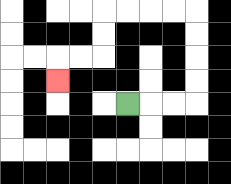{'start': '[5, 4]', 'end': '[2, 3]', 'path_directions': 'R,R,R,U,U,U,U,L,L,L,L,D,D,L,L,D', 'path_coordinates': '[[5, 4], [6, 4], [7, 4], [8, 4], [8, 3], [8, 2], [8, 1], [8, 0], [7, 0], [6, 0], [5, 0], [4, 0], [4, 1], [4, 2], [3, 2], [2, 2], [2, 3]]'}